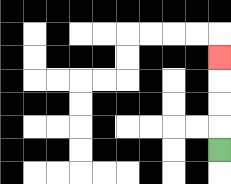{'start': '[9, 6]', 'end': '[9, 2]', 'path_directions': 'U,U,U,U', 'path_coordinates': '[[9, 6], [9, 5], [9, 4], [9, 3], [9, 2]]'}